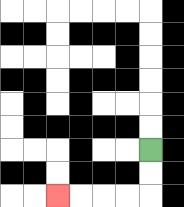{'start': '[6, 6]', 'end': '[2, 8]', 'path_directions': 'D,D,L,L,L,L', 'path_coordinates': '[[6, 6], [6, 7], [6, 8], [5, 8], [4, 8], [3, 8], [2, 8]]'}